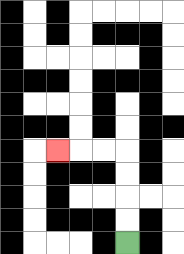{'start': '[5, 10]', 'end': '[2, 6]', 'path_directions': 'U,U,U,U,L,L,L', 'path_coordinates': '[[5, 10], [5, 9], [5, 8], [5, 7], [5, 6], [4, 6], [3, 6], [2, 6]]'}